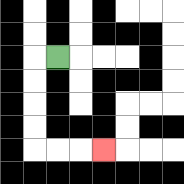{'start': '[2, 2]', 'end': '[4, 6]', 'path_directions': 'L,D,D,D,D,R,R,R', 'path_coordinates': '[[2, 2], [1, 2], [1, 3], [1, 4], [1, 5], [1, 6], [2, 6], [3, 6], [4, 6]]'}